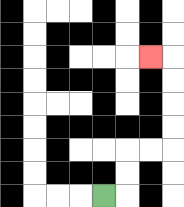{'start': '[4, 8]', 'end': '[6, 2]', 'path_directions': 'R,U,U,R,R,U,U,U,U,L', 'path_coordinates': '[[4, 8], [5, 8], [5, 7], [5, 6], [6, 6], [7, 6], [7, 5], [7, 4], [7, 3], [7, 2], [6, 2]]'}